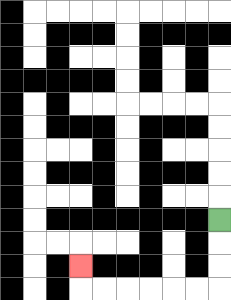{'start': '[9, 9]', 'end': '[3, 11]', 'path_directions': 'D,D,D,L,L,L,L,L,L,U', 'path_coordinates': '[[9, 9], [9, 10], [9, 11], [9, 12], [8, 12], [7, 12], [6, 12], [5, 12], [4, 12], [3, 12], [3, 11]]'}